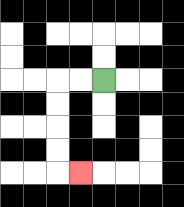{'start': '[4, 3]', 'end': '[3, 7]', 'path_directions': 'L,L,D,D,D,D,R', 'path_coordinates': '[[4, 3], [3, 3], [2, 3], [2, 4], [2, 5], [2, 6], [2, 7], [3, 7]]'}